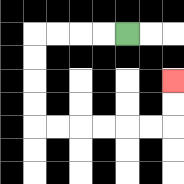{'start': '[5, 1]', 'end': '[7, 3]', 'path_directions': 'L,L,L,L,D,D,D,D,R,R,R,R,R,R,U,U', 'path_coordinates': '[[5, 1], [4, 1], [3, 1], [2, 1], [1, 1], [1, 2], [1, 3], [1, 4], [1, 5], [2, 5], [3, 5], [4, 5], [5, 5], [6, 5], [7, 5], [7, 4], [7, 3]]'}